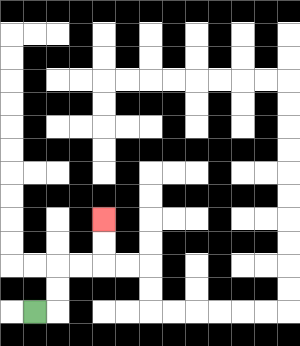{'start': '[1, 13]', 'end': '[4, 9]', 'path_directions': 'R,U,U,R,R,U,U', 'path_coordinates': '[[1, 13], [2, 13], [2, 12], [2, 11], [3, 11], [4, 11], [4, 10], [4, 9]]'}